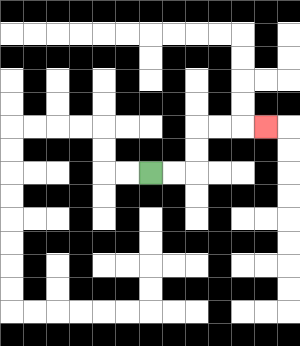{'start': '[6, 7]', 'end': '[11, 5]', 'path_directions': 'R,R,U,U,R,R,R', 'path_coordinates': '[[6, 7], [7, 7], [8, 7], [8, 6], [8, 5], [9, 5], [10, 5], [11, 5]]'}